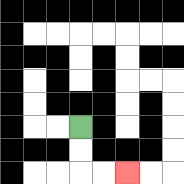{'start': '[3, 5]', 'end': '[5, 7]', 'path_directions': 'D,D,R,R', 'path_coordinates': '[[3, 5], [3, 6], [3, 7], [4, 7], [5, 7]]'}